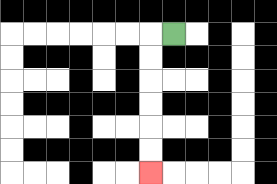{'start': '[7, 1]', 'end': '[6, 7]', 'path_directions': 'L,D,D,D,D,D,D', 'path_coordinates': '[[7, 1], [6, 1], [6, 2], [6, 3], [6, 4], [6, 5], [6, 6], [6, 7]]'}